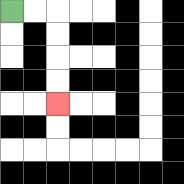{'start': '[0, 0]', 'end': '[2, 4]', 'path_directions': 'R,R,D,D,D,D', 'path_coordinates': '[[0, 0], [1, 0], [2, 0], [2, 1], [2, 2], [2, 3], [2, 4]]'}